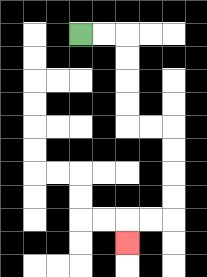{'start': '[3, 1]', 'end': '[5, 10]', 'path_directions': 'R,R,D,D,D,D,R,R,D,D,D,D,L,L,D', 'path_coordinates': '[[3, 1], [4, 1], [5, 1], [5, 2], [5, 3], [5, 4], [5, 5], [6, 5], [7, 5], [7, 6], [7, 7], [7, 8], [7, 9], [6, 9], [5, 9], [5, 10]]'}